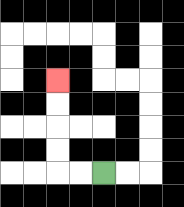{'start': '[4, 7]', 'end': '[2, 3]', 'path_directions': 'L,L,U,U,U,U', 'path_coordinates': '[[4, 7], [3, 7], [2, 7], [2, 6], [2, 5], [2, 4], [2, 3]]'}